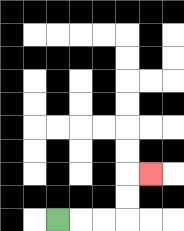{'start': '[2, 9]', 'end': '[6, 7]', 'path_directions': 'R,R,R,U,U,R', 'path_coordinates': '[[2, 9], [3, 9], [4, 9], [5, 9], [5, 8], [5, 7], [6, 7]]'}